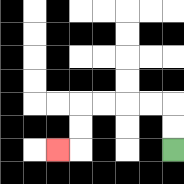{'start': '[7, 6]', 'end': '[2, 6]', 'path_directions': 'U,U,L,L,L,L,D,D,L', 'path_coordinates': '[[7, 6], [7, 5], [7, 4], [6, 4], [5, 4], [4, 4], [3, 4], [3, 5], [3, 6], [2, 6]]'}